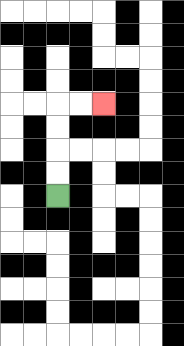{'start': '[2, 8]', 'end': '[4, 4]', 'path_directions': 'U,U,U,U,R,R', 'path_coordinates': '[[2, 8], [2, 7], [2, 6], [2, 5], [2, 4], [3, 4], [4, 4]]'}